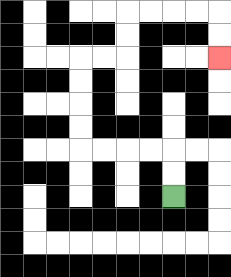{'start': '[7, 8]', 'end': '[9, 2]', 'path_directions': 'U,U,L,L,L,L,U,U,U,U,R,R,U,U,R,R,R,R,D,D', 'path_coordinates': '[[7, 8], [7, 7], [7, 6], [6, 6], [5, 6], [4, 6], [3, 6], [3, 5], [3, 4], [3, 3], [3, 2], [4, 2], [5, 2], [5, 1], [5, 0], [6, 0], [7, 0], [8, 0], [9, 0], [9, 1], [9, 2]]'}